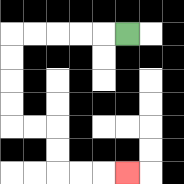{'start': '[5, 1]', 'end': '[5, 7]', 'path_directions': 'L,L,L,L,L,D,D,D,D,R,R,D,D,R,R,R', 'path_coordinates': '[[5, 1], [4, 1], [3, 1], [2, 1], [1, 1], [0, 1], [0, 2], [0, 3], [0, 4], [0, 5], [1, 5], [2, 5], [2, 6], [2, 7], [3, 7], [4, 7], [5, 7]]'}